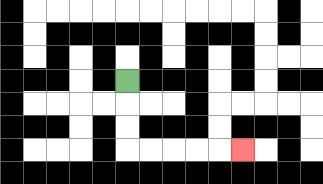{'start': '[5, 3]', 'end': '[10, 6]', 'path_directions': 'D,D,D,R,R,R,R,R', 'path_coordinates': '[[5, 3], [5, 4], [5, 5], [5, 6], [6, 6], [7, 6], [8, 6], [9, 6], [10, 6]]'}